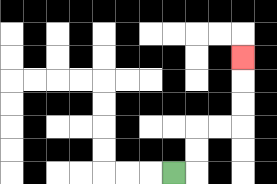{'start': '[7, 7]', 'end': '[10, 2]', 'path_directions': 'R,U,U,R,R,U,U,U', 'path_coordinates': '[[7, 7], [8, 7], [8, 6], [8, 5], [9, 5], [10, 5], [10, 4], [10, 3], [10, 2]]'}